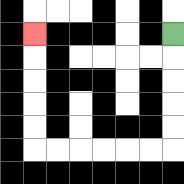{'start': '[7, 1]', 'end': '[1, 1]', 'path_directions': 'D,D,D,D,D,L,L,L,L,L,L,U,U,U,U,U', 'path_coordinates': '[[7, 1], [7, 2], [7, 3], [7, 4], [7, 5], [7, 6], [6, 6], [5, 6], [4, 6], [3, 6], [2, 6], [1, 6], [1, 5], [1, 4], [1, 3], [1, 2], [1, 1]]'}